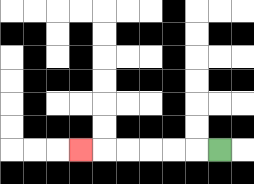{'start': '[9, 6]', 'end': '[3, 6]', 'path_directions': 'L,L,L,L,L,L', 'path_coordinates': '[[9, 6], [8, 6], [7, 6], [6, 6], [5, 6], [4, 6], [3, 6]]'}